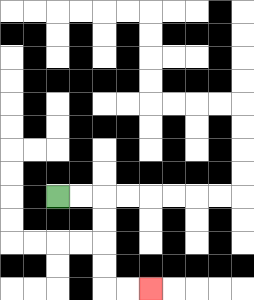{'start': '[2, 8]', 'end': '[6, 12]', 'path_directions': 'R,R,D,D,D,D,R,R', 'path_coordinates': '[[2, 8], [3, 8], [4, 8], [4, 9], [4, 10], [4, 11], [4, 12], [5, 12], [6, 12]]'}